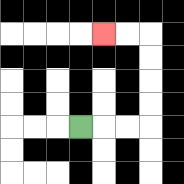{'start': '[3, 5]', 'end': '[4, 1]', 'path_directions': 'R,R,R,U,U,U,U,L,L', 'path_coordinates': '[[3, 5], [4, 5], [5, 5], [6, 5], [6, 4], [6, 3], [6, 2], [6, 1], [5, 1], [4, 1]]'}